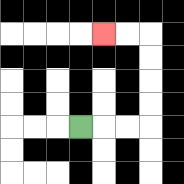{'start': '[3, 5]', 'end': '[4, 1]', 'path_directions': 'R,R,R,U,U,U,U,L,L', 'path_coordinates': '[[3, 5], [4, 5], [5, 5], [6, 5], [6, 4], [6, 3], [6, 2], [6, 1], [5, 1], [4, 1]]'}